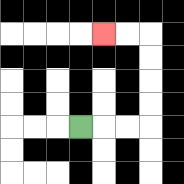{'start': '[3, 5]', 'end': '[4, 1]', 'path_directions': 'R,R,R,U,U,U,U,L,L', 'path_coordinates': '[[3, 5], [4, 5], [5, 5], [6, 5], [6, 4], [6, 3], [6, 2], [6, 1], [5, 1], [4, 1]]'}